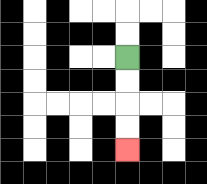{'start': '[5, 2]', 'end': '[5, 6]', 'path_directions': 'D,D,D,D', 'path_coordinates': '[[5, 2], [5, 3], [5, 4], [5, 5], [5, 6]]'}